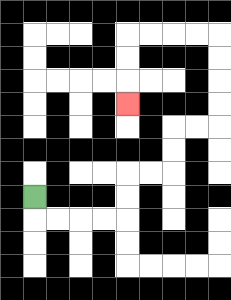{'start': '[1, 8]', 'end': '[5, 4]', 'path_directions': 'D,R,R,R,R,U,U,R,R,U,U,R,R,U,U,U,U,L,L,L,L,D,D,D', 'path_coordinates': '[[1, 8], [1, 9], [2, 9], [3, 9], [4, 9], [5, 9], [5, 8], [5, 7], [6, 7], [7, 7], [7, 6], [7, 5], [8, 5], [9, 5], [9, 4], [9, 3], [9, 2], [9, 1], [8, 1], [7, 1], [6, 1], [5, 1], [5, 2], [5, 3], [5, 4]]'}